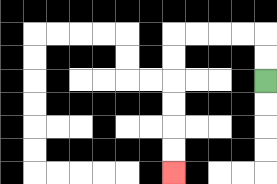{'start': '[11, 3]', 'end': '[7, 7]', 'path_directions': 'U,U,L,L,L,L,D,D,D,D,D,D', 'path_coordinates': '[[11, 3], [11, 2], [11, 1], [10, 1], [9, 1], [8, 1], [7, 1], [7, 2], [7, 3], [7, 4], [7, 5], [7, 6], [7, 7]]'}